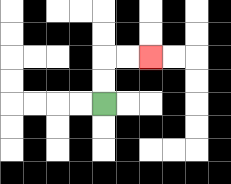{'start': '[4, 4]', 'end': '[6, 2]', 'path_directions': 'U,U,R,R', 'path_coordinates': '[[4, 4], [4, 3], [4, 2], [5, 2], [6, 2]]'}